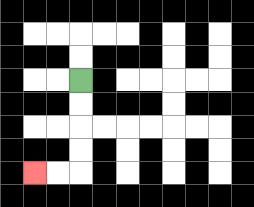{'start': '[3, 3]', 'end': '[1, 7]', 'path_directions': 'D,D,D,D,L,L', 'path_coordinates': '[[3, 3], [3, 4], [3, 5], [3, 6], [3, 7], [2, 7], [1, 7]]'}